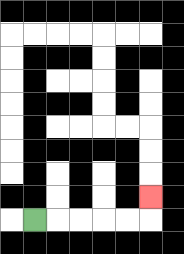{'start': '[1, 9]', 'end': '[6, 8]', 'path_directions': 'R,R,R,R,R,U', 'path_coordinates': '[[1, 9], [2, 9], [3, 9], [4, 9], [5, 9], [6, 9], [6, 8]]'}